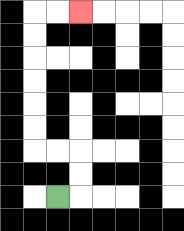{'start': '[2, 8]', 'end': '[3, 0]', 'path_directions': 'R,U,U,L,L,U,U,U,U,U,U,R,R', 'path_coordinates': '[[2, 8], [3, 8], [3, 7], [3, 6], [2, 6], [1, 6], [1, 5], [1, 4], [1, 3], [1, 2], [1, 1], [1, 0], [2, 0], [3, 0]]'}